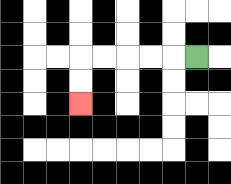{'start': '[8, 2]', 'end': '[3, 4]', 'path_directions': 'L,L,L,L,L,D,D', 'path_coordinates': '[[8, 2], [7, 2], [6, 2], [5, 2], [4, 2], [3, 2], [3, 3], [3, 4]]'}